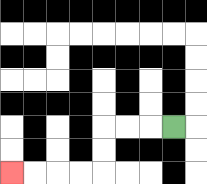{'start': '[7, 5]', 'end': '[0, 7]', 'path_directions': 'L,L,L,D,D,L,L,L,L', 'path_coordinates': '[[7, 5], [6, 5], [5, 5], [4, 5], [4, 6], [4, 7], [3, 7], [2, 7], [1, 7], [0, 7]]'}